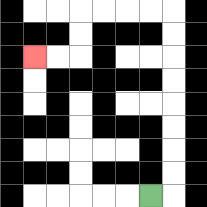{'start': '[6, 8]', 'end': '[1, 2]', 'path_directions': 'R,U,U,U,U,U,U,U,U,L,L,L,L,D,D,L,L', 'path_coordinates': '[[6, 8], [7, 8], [7, 7], [7, 6], [7, 5], [7, 4], [7, 3], [7, 2], [7, 1], [7, 0], [6, 0], [5, 0], [4, 0], [3, 0], [3, 1], [3, 2], [2, 2], [1, 2]]'}